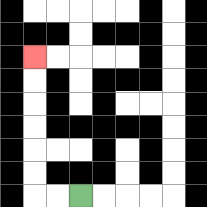{'start': '[3, 8]', 'end': '[1, 2]', 'path_directions': 'L,L,U,U,U,U,U,U', 'path_coordinates': '[[3, 8], [2, 8], [1, 8], [1, 7], [1, 6], [1, 5], [1, 4], [1, 3], [1, 2]]'}